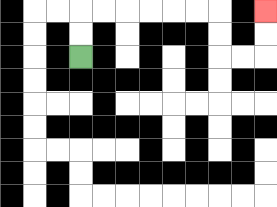{'start': '[3, 2]', 'end': '[11, 0]', 'path_directions': 'U,U,R,R,R,R,R,R,D,D,R,R,U,U', 'path_coordinates': '[[3, 2], [3, 1], [3, 0], [4, 0], [5, 0], [6, 0], [7, 0], [8, 0], [9, 0], [9, 1], [9, 2], [10, 2], [11, 2], [11, 1], [11, 0]]'}